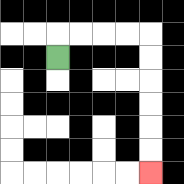{'start': '[2, 2]', 'end': '[6, 7]', 'path_directions': 'U,R,R,R,R,D,D,D,D,D,D', 'path_coordinates': '[[2, 2], [2, 1], [3, 1], [4, 1], [5, 1], [6, 1], [6, 2], [6, 3], [6, 4], [6, 5], [6, 6], [6, 7]]'}